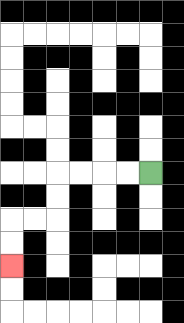{'start': '[6, 7]', 'end': '[0, 11]', 'path_directions': 'L,L,L,L,D,D,L,L,D,D', 'path_coordinates': '[[6, 7], [5, 7], [4, 7], [3, 7], [2, 7], [2, 8], [2, 9], [1, 9], [0, 9], [0, 10], [0, 11]]'}